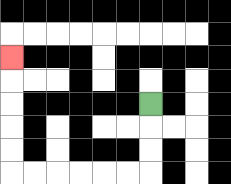{'start': '[6, 4]', 'end': '[0, 2]', 'path_directions': 'D,D,D,L,L,L,L,L,L,U,U,U,U,U', 'path_coordinates': '[[6, 4], [6, 5], [6, 6], [6, 7], [5, 7], [4, 7], [3, 7], [2, 7], [1, 7], [0, 7], [0, 6], [0, 5], [0, 4], [0, 3], [0, 2]]'}